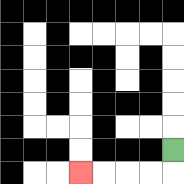{'start': '[7, 6]', 'end': '[3, 7]', 'path_directions': 'D,L,L,L,L', 'path_coordinates': '[[7, 6], [7, 7], [6, 7], [5, 7], [4, 7], [3, 7]]'}